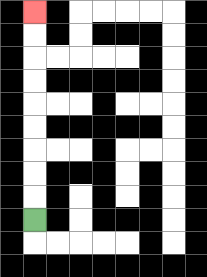{'start': '[1, 9]', 'end': '[1, 0]', 'path_directions': 'U,U,U,U,U,U,U,U,U', 'path_coordinates': '[[1, 9], [1, 8], [1, 7], [1, 6], [1, 5], [1, 4], [1, 3], [1, 2], [1, 1], [1, 0]]'}